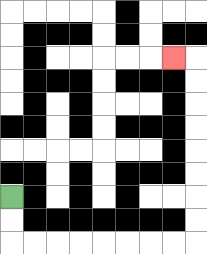{'start': '[0, 8]', 'end': '[7, 2]', 'path_directions': 'D,D,R,R,R,R,R,R,R,R,U,U,U,U,U,U,U,U,L', 'path_coordinates': '[[0, 8], [0, 9], [0, 10], [1, 10], [2, 10], [3, 10], [4, 10], [5, 10], [6, 10], [7, 10], [8, 10], [8, 9], [8, 8], [8, 7], [8, 6], [8, 5], [8, 4], [8, 3], [8, 2], [7, 2]]'}